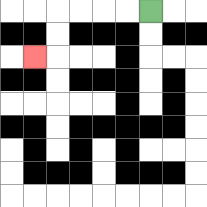{'start': '[6, 0]', 'end': '[1, 2]', 'path_directions': 'L,L,L,L,D,D,L', 'path_coordinates': '[[6, 0], [5, 0], [4, 0], [3, 0], [2, 0], [2, 1], [2, 2], [1, 2]]'}